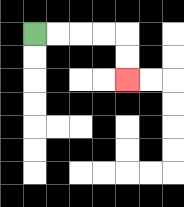{'start': '[1, 1]', 'end': '[5, 3]', 'path_directions': 'R,R,R,R,D,D', 'path_coordinates': '[[1, 1], [2, 1], [3, 1], [4, 1], [5, 1], [5, 2], [5, 3]]'}